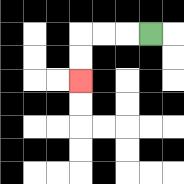{'start': '[6, 1]', 'end': '[3, 3]', 'path_directions': 'L,L,L,D,D', 'path_coordinates': '[[6, 1], [5, 1], [4, 1], [3, 1], [3, 2], [3, 3]]'}